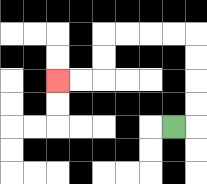{'start': '[7, 5]', 'end': '[2, 3]', 'path_directions': 'R,U,U,U,U,L,L,L,L,D,D,L,L', 'path_coordinates': '[[7, 5], [8, 5], [8, 4], [8, 3], [8, 2], [8, 1], [7, 1], [6, 1], [5, 1], [4, 1], [4, 2], [4, 3], [3, 3], [2, 3]]'}